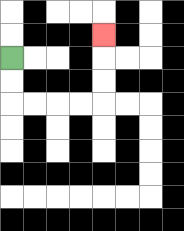{'start': '[0, 2]', 'end': '[4, 1]', 'path_directions': 'D,D,R,R,R,R,U,U,U', 'path_coordinates': '[[0, 2], [0, 3], [0, 4], [1, 4], [2, 4], [3, 4], [4, 4], [4, 3], [4, 2], [4, 1]]'}